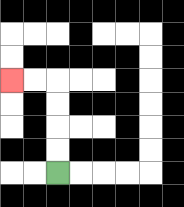{'start': '[2, 7]', 'end': '[0, 3]', 'path_directions': 'U,U,U,U,L,L', 'path_coordinates': '[[2, 7], [2, 6], [2, 5], [2, 4], [2, 3], [1, 3], [0, 3]]'}